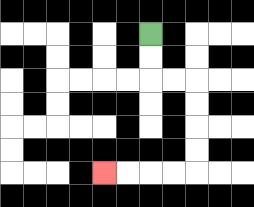{'start': '[6, 1]', 'end': '[4, 7]', 'path_directions': 'D,D,R,R,D,D,D,D,L,L,L,L', 'path_coordinates': '[[6, 1], [6, 2], [6, 3], [7, 3], [8, 3], [8, 4], [8, 5], [8, 6], [8, 7], [7, 7], [6, 7], [5, 7], [4, 7]]'}